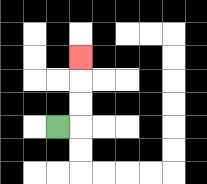{'start': '[2, 5]', 'end': '[3, 2]', 'path_directions': 'R,U,U,U', 'path_coordinates': '[[2, 5], [3, 5], [3, 4], [3, 3], [3, 2]]'}